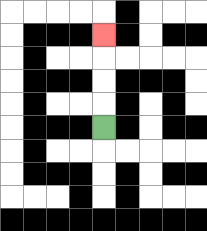{'start': '[4, 5]', 'end': '[4, 1]', 'path_directions': 'U,U,U,U', 'path_coordinates': '[[4, 5], [4, 4], [4, 3], [4, 2], [4, 1]]'}